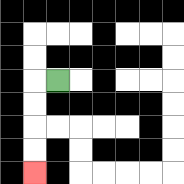{'start': '[2, 3]', 'end': '[1, 7]', 'path_directions': 'L,D,D,D,D', 'path_coordinates': '[[2, 3], [1, 3], [1, 4], [1, 5], [1, 6], [1, 7]]'}